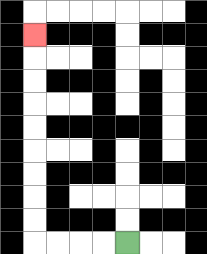{'start': '[5, 10]', 'end': '[1, 1]', 'path_directions': 'L,L,L,L,U,U,U,U,U,U,U,U,U', 'path_coordinates': '[[5, 10], [4, 10], [3, 10], [2, 10], [1, 10], [1, 9], [1, 8], [1, 7], [1, 6], [1, 5], [1, 4], [1, 3], [1, 2], [1, 1]]'}